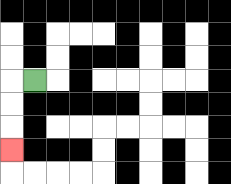{'start': '[1, 3]', 'end': '[0, 6]', 'path_directions': 'L,D,D,D', 'path_coordinates': '[[1, 3], [0, 3], [0, 4], [0, 5], [0, 6]]'}